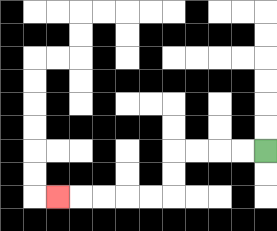{'start': '[11, 6]', 'end': '[2, 8]', 'path_directions': 'L,L,L,L,D,D,L,L,L,L,L', 'path_coordinates': '[[11, 6], [10, 6], [9, 6], [8, 6], [7, 6], [7, 7], [7, 8], [6, 8], [5, 8], [4, 8], [3, 8], [2, 8]]'}